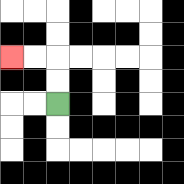{'start': '[2, 4]', 'end': '[0, 2]', 'path_directions': 'U,U,L,L', 'path_coordinates': '[[2, 4], [2, 3], [2, 2], [1, 2], [0, 2]]'}